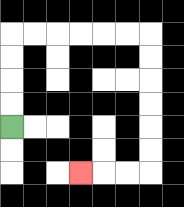{'start': '[0, 5]', 'end': '[3, 7]', 'path_directions': 'U,U,U,U,R,R,R,R,R,R,D,D,D,D,D,D,L,L,L', 'path_coordinates': '[[0, 5], [0, 4], [0, 3], [0, 2], [0, 1], [1, 1], [2, 1], [3, 1], [4, 1], [5, 1], [6, 1], [6, 2], [6, 3], [6, 4], [6, 5], [6, 6], [6, 7], [5, 7], [4, 7], [3, 7]]'}